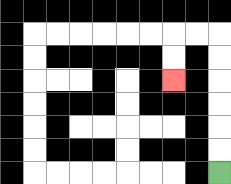{'start': '[9, 7]', 'end': '[7, 3]', 'path_directions': 'U,U,U,U,U,U,L,L,D,D', 'path_coordinates': '[[9, 7], [9, 6], [9, 5], [9, 4], [9, 3], [9, 2], [9, 1], [8, 1], [7, 1], [7, 2], [7, 3]]'}